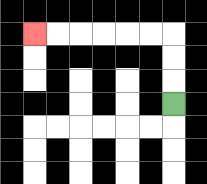{'start': '[7, 4]', 'end': '[1, 1]', 'path_directions': 'U,U,U,L,L,L,L,L,L', 'path_coordinates': '[[7, 4], [7, 3], [7, 2], [7, 1], [6, 1], [5, 1], [4, 1], [3, 1], [2, 1], [1, 1]]'}